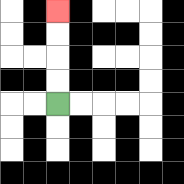{'start': '[2, 4]', 'end': '[2, 0]', 'path_directions': 'U,U,U,U', 'path_coordinates': '[[2, 4], [2, 3], [2, 2], [2, 1], [2, 0]]'}